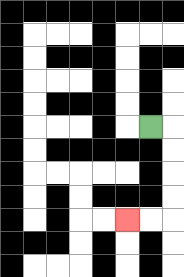{'start': '[6, 5]', 'end': '[5, 9]', 'path_directions': 'R,D,D,D,D,L,L', 'path_coordinates': '[[6, 5], [7, 5], [7, 6], [7, 7], [7, 8], [7, 9], [6, 9], [5, 9]]'}